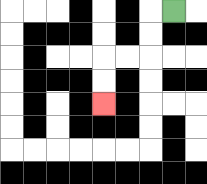{'start': '[7, 0]', 'end': '[4, 4]', 'path_directions': 'L,D,D,L,L,D,D', 'path_coordinates': '[[7, 0], [6, 0], [6, 1], [6, 2], [5, 2], [4, 2], [4, 3], [4, 4]]'}